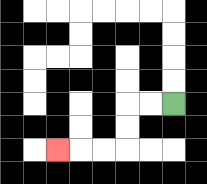{'start': '[7, 4]', 'end': '[2, 6]', 'path_directions': 'L,L,D,D,L,L,L', 'path_coordinates': '[[7, 4], [6, 4], [5, 4], [5, 5], [5, 6], [4, 6], [3, 6], [2, 6]]'}